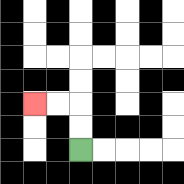{'start': '[3, 6]', 'end': '[1, 4]', 'path_directions': 'U,U,L,L', 'path_coordinates': '[[3, 6], [3, 5], [3, 4], [2, 4], [1, 4]]'}